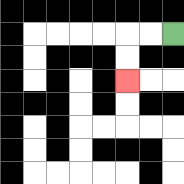{'start': '[7, 1]', 'end': '[5, 3]', 'path_directions': 'L,L,D,D', 'path_coordinates': '[[7, 1], [6, 1], [5, 1], [5, 2], [5, 3]]'}